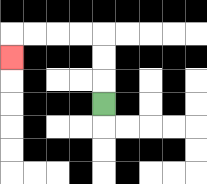{'start': '[4, 4]', 'end': '[0, 2]', 'path_directions': 'U,U,U,L,L,L,L,D', 'path_coordinates': '[[4, 4], [4, 3], [4, 2], [4, 1], [3, 1], [2, 1], [1, 1], [0, 1], [0, 2]]'}